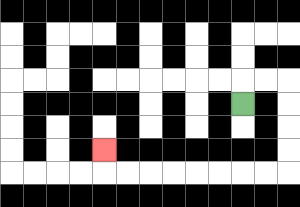{'start': '[10, 4]', 'end': '[4, 6]', 'path_directions': 'U,R,R,D,D,D,D,L,L,L,L,L,L,L,L,U', 'path_coordinates': '[[10, 4], [10, 3], [11, 3], [12, 3], [12, 4], [12, 5], [12, 6], [12, 7], [11, 7], [10, 7], [9, 7], [8, 7], [7, 7], [6, 7], [5, 7], [4, 7], [4, 6]]'}